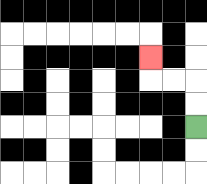{'start': '[8, 5]', 'end': '[6, 2]', 'path_directions': 'U,U,L,L,U', 'path_coordinates': '[[8, 5], [8, 4], [8, 3], [7, 3], [6, 3], [6, 2]]'}